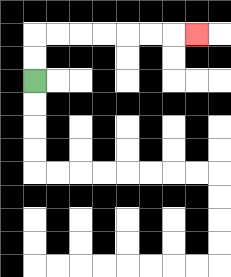{'start': '[1, 3]', 'end': '[8, 1]', 'path_directions': 'U,U,R,R,R,R,R,R,R', 'path_coordinates': '[[1, 3], [1, 2], [1, 1], [2, 1], [3, 1], [4, 1], [5, 1], [6, 1], [7, 1], [8, 1]]'}